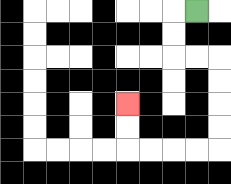{'start': '[8, 0]', 'end': '[5, 4]', 'path_directions': 'L,D,D,R,R,D,D,D,D,L,L,L,L,U,U', 'path_coordinates': '[[8, 0], [7, 0], [7, 1], [7, 2], [8, 2], [9, 2], [9, 3], [9, 4], [9, 5], [9, 6], [8, 6], [7, 6], [6, 6], [5, 6], [5, 5], [5, 4]]'}